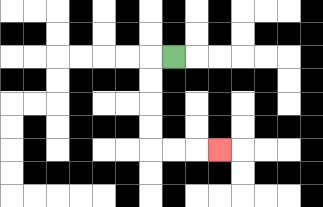{'start': '[7, 2]', 'end': '[9, 6]', 'path_directions': 'L,D,D,D,D,R,R,R', 'path_coordinates': '[[7, 2], [6, 2], [6, 3], [6, 4], [6, 5], [6, 6], [7, 6], [8, 6], [9, 6]]'}